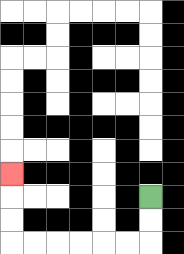{'start': '[6, 8]', 'end': '[0, 7]', 'path_directions': 'D,D,L,L,L,L,L,L,U,U,U', 'path_coordinates': '[[6, 8], [6, 9], [6, 10], [5, 10], [4, 10], [3, 10], [2, 10], [1, 10], [0, 10], [0, 9], [0, 8], [0, 7]]'}